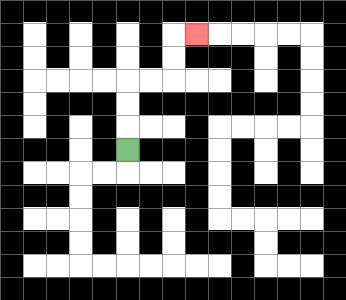{'start': '[5, 6]', 'end': '[8, 1]', 'path_directions': 'U,U,U,R,R,U,U,R', 'path_coordinates': '[[5, 6], [5, 5], [5, 4], [5, 3], [6, 3], [7, 3], [7, 2], [7, 1], [8, 1]]'}